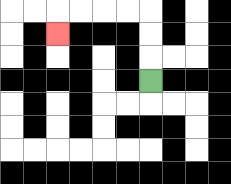{'start': '[6, 3]', 'end': '[2, 1]', 'path_directions': 'U,U,U,L,L,L,L,D', 'path_coordinates': '[[6, 3], [6, 2], [6, 1], [6, 0], [5, 0], [4, 0], [3, 0], [2, 0], [2, 1]]'}